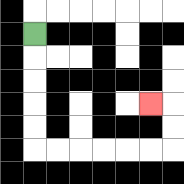{'start': '[1, 1]', 'end': '[6, 4]', 'path_directions': 'D,D,D,D,D,R,R,R,R,R,R,U,U,L', 'path_coordinates': '[[1, 1], [1, 2], [1, 3], [1, 4], [1, 5], [1, 6], [2, 6], [3, 6], [4, 6], [5, 6], [6, 6], [7, 6], [7, 5], [7, 4], [6, 4]]'}